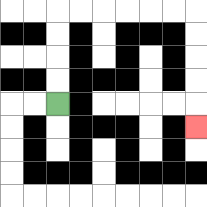{'start': '[2, 4]', 'end': '[8, 5]', 'path_directions': 'U,U,U,U,R,R,R,R,R,R,D,D,D,D,D', 'path_coordinates': '[[2, 4], [2, 3], [2, 2], [2, 1], [2, 0], [3, 0], [4, 0], [5, 0], [6, 0], [7, 0], [8, 0], [8, 1], [8, 2], [8, 3], [8, 4], [8, 5]]'}